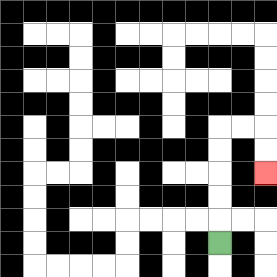{'start': '[9, 10]', 'end': '[11, 7]', 'path_directions': 'U,U,U,U,U,R,R,D,D', 'path_coordinates': '[[9, 10], [9, 9], [9, 8], [9, 7], [9, 6], [9, 5], [10, 5], [11, 5], [11, 6], [11, 7]]'}